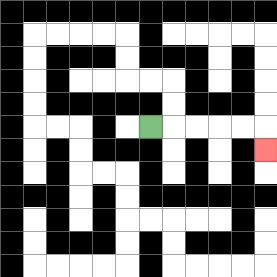{'start': '[6, 5]', 'end': '[11, 6]', 'path_directions': 'R,R,R,R,R,D', 'path_coordinates': '[[6, 5], [7, 5], [8, 5], [9, 5], [10, 5], [11, 5], [11, 6]]'}